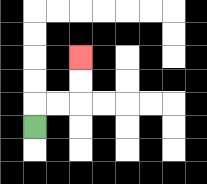{'start': '[1, 5]', 'end': '[3, 2]', 'path_directions': 'U,R,R,U,U', 'path_coordinates': '[[1, 5], [1, 4], [2, 4], [3, 4], [3, 3], [3, 2]]'}